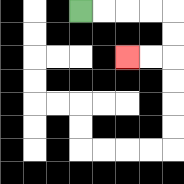{'start': '[3, 0]', 'end': '[5, 2]', 'path_directions': 'R,R,R,R,D,D,L,L', 'path_coordinates': '[[3, 0], [4, 0], [5, 0], [6, 0], [7, 0], [7, 1], [7, 2], [6, 2], [5, 2]]'}